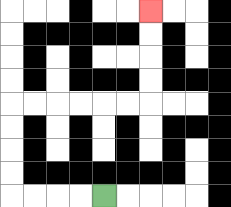{'start': '[4, 8]', 'end': '[6, 0]', 'path_directions': 'L,L,L,L,U,U,U,U,R,R,R,R,R,R,U,U,U,U', 'path_coordinates': '[[4, 8], [3, 8], [2, 8], [1, 8], [0, 8], [0, 7], [0, 6], [0, 5], [0, 4], [1, 4], [2, 4], [3, 4], [4, 4], [5, 4], [6, 4], [6, 3], [6, 2], [6, 1], [6, 0]]'}